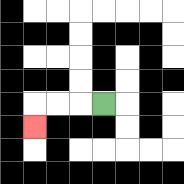{'start': '[4, 4]', 'end': '[1, 5]', 'path_directions': 'L,L,L,D', 'path_coordinates': '[[4, 4], [3, 4], [2, 4], [1, 4], [1, 5]]'}